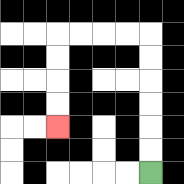{'start': '[6, 7]', 'end': '[2, 5]', 'path_directions': 'U,U,U,U,U,U,L,L,L,L,D,D,D,D', 'path_coordinates': '[[6, 7], [6, 6], [6, 5], [6, 4], [6, 3], [6, 2], [6, 1], [5, 1], [4, 1], [3, 1], [2, 1], [2, 2], [2, 3], [2, 4], [2, 5]]'}